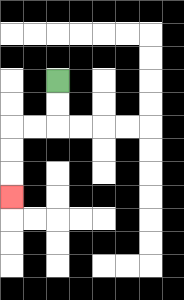{'start': '[2, 3]', 'end': '[0, 8]', 'path_directions': 'D,D,L,L,D,D,D', 'path_coordinates': '[[2, 3], [2, 4], [2, 5], [1, 5], [0, 5], [0, 6], [0, 7], [0, 8]]'}